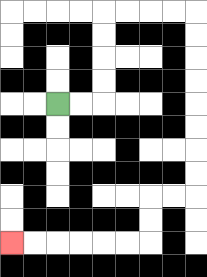{'start': '[2, 4]', 'end': '[0, 10]', 'path_directions': 'R,R,U,U,U,U,R,R,R,R,D,D,D,D,D,D,D,D,L,L,D,D,L,L,L,L,L,L', 'path_coordinates': '[[2, 4], [3, 4], [4, 4], [4, 3], [4, 2], [4, 1], [4, 0], [5, 0], [6, 0], [7, 0], [8, 0], [8, 1], [8, 2], [8, 3], [8, 4], [8, 5], [8, 6], [8, 7], [8, 8], [7, 8], [6, 8], [6, 9], [6, 10], [5, 10], [4, 10], [3, 10], [2, 10], [1, 10], [0, 10]]'}